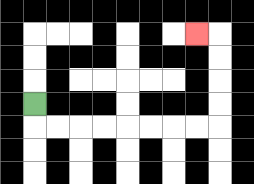{'start': '[1, 4]', 'end': '[8, 1]', 'path_directions': 'D,R,R,R,R,R,R,R,R,U,U,U,U,L', 'path_coordinates': '[[1, 4], [1, 5], [2, 5], [3, 5], [4, 5], [5, 5], [6, 5], [7, 5], [8, 5], [9, 5], [9, 4], [9, 3], [9, 2], [9, 1], [8, 1]]'}